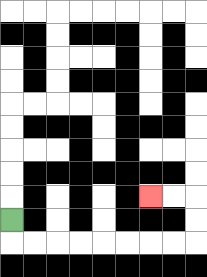{'start': '[0, 9]', 'end': '[6, 8]', 'path_directions': 'D,R,R,R,R,R,R,R,R,U,U,L,L', 'path_coordinates': '[[0, 9], [0, 10], [1, 10], [2, 10], [3, 10], [4, 10], [5, 10], [6, 10], [7, 10], [8, 10], [8, 9], [8, 8], [7, 8], [6, 8]]'}